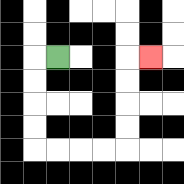{'start': '[2, 2]', 'end': '[6, 2]', 'path_directions': 'L,D,D,D,D,R,R,R,R,U,U,U,U,R', 'path_coordinates': '[[2, 2], [1, 2], [1, 3], [1, 4], [1, 5], [1, 6], [2, 6], [3, 6], [4, 6], [5, 6], [5, 5], [5, 4], [5, 3], [5, 2], [6, 2]]'}